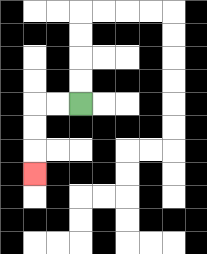{'start': '[3, 4]', 'end': '[1, 7]', 'path_directions': 'L,L,D,D,D', 'path_coordinates': '[[3, 4], [2, 4], [1, 4], [1, 5], [1, 6], [1, 7]]'}